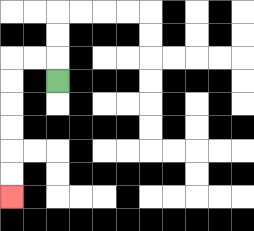{'start': '[2, 3]', 'end': '[0, 8]', 'path_directions': 'U,L,L,D,D,D,D,D,D', 'path_coordinates': '[[2, 3], [2, 2], [1, 2], [0, 2], [0, 3], [0, 4], [0, 5], [0, 6], [0, 7], [0, 8]]'}